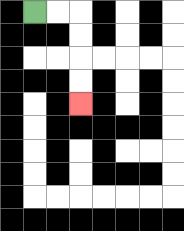{'start': '[1, 0]', 'end': '[3, 4]', 'path_directions': 'R,R,D,D,D,D', 'path_coordinates': '[[1, 0], [2, 0], [3, 0], [3, 1], [3, 2], [3, 3], [3, 4]]'}